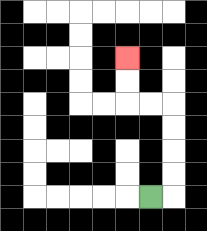{'start': '[6, 8]', 'end': '[5, 2]', 'path_directions': 'R,U,U,U,U,L,L,U,U', 'path_coordinates': '[[6, 8], [7, 8], [7, 7], [7, 6], [7, 5], [7, 4], [6, 4], [5, 4], [5, 3], [5, 2]]'}